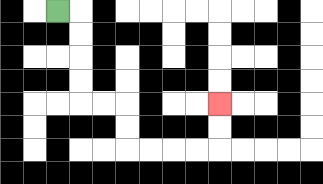{'start': '[2, 0]', 'end': '[9, 4]', 'path_directions': 'R,D,D,D,D,R,R,D,D,R,R,R,R,U,U', 'path_coordinates': '[[2, 0], [3, 0], [3, 1], [3, 2], [3, 3], [3, 4], [4, 4], [5, 4], [5, 5], [5, 6], [6, 6], [7, 6], [8, 6], [9, 6], [9, 5], [9, 4]]'}